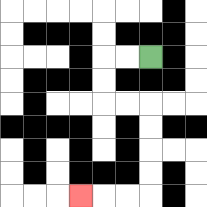{'start': '[6, 2]', 'end': '[3, 8]', 'path_directions': 'L,L,D,D,R,R,D,D,D,D,L,L,L', 'path_coordinates': '[[6, 2], [5, 2], [4, 2], [4, 3], [4, 4], [5, 4], [6, 4], [6, 5], [6, 6], [6, 7], [6, 8], [5, 8], [4, 8], [3, 8]]'}